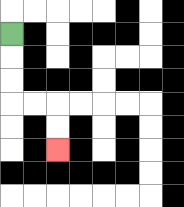{'start': '[0, 1]', 'end': '[2, 6]', 'path_directions': 'D,D,D,R,R,D,D', 'path_coordinates': '[[0, 1], [0, 2], [0, 3], [0, 4], [1, 4], [2, 4], [2, 5], [2, 6]]'}